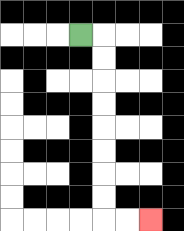{'start': '[3, 1]', 'end': '[6, 9]', 'path_directions': 'R,D,D,D,D,D,D,D,D,R,R', 'path_coordinates': '[[3, 1], [4, 1], [4, 2], [4, 3], [4, 4], [4, 5], [4, 6], [4, 7], [4, 8], [4, 9], [5, 9], [6, 9]]'}